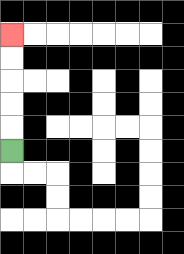{'start': '[0, 6]', 'end': '[0, 1]', 'path_directions': 'U,U,U,U,U', 'path_coordinates': '[[0, 6], [0, 5], [0, 4], [0, 3], [0, 2], [0, 1]]'}